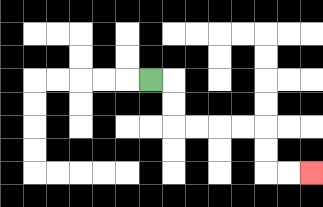{'start': '[6, 3]', 'end': '[13, 7]', 'path_directions': 'R,D,D,R,R,R,R,D,D,R,R', 'path_coordinates': '[[6, 3], [7, 3], [7, 4], [7, 5], [8, 5], [9, 5], [10, 5], [11, 5], [11, 6], [11, 7], [12, 7], [13, 7]]'}